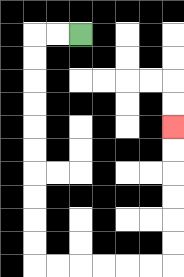{'start': '[3, 1]', 'end': '[7, 5]', 'path_directions': 'L,L,D,D,D,D,D,D,D,D,D,D,R,R,R,R,R,R,U,U,U,U,U,U', 'path_coordinates': '[[3, 1], [2, 1], [1, 1], [1, 2], [1, 3], [1, 4], [1, 5], [1, 6], [1, 7], [1, 8], [1, 9], [1, 10], [1, 11], [2, 11], [3, 11], [4, 11], [5, 11], [6, 11], [7, 11], [7, 10], [7, 9], [7, 8], [7, 7], [7, 6], [7, 5]]'}